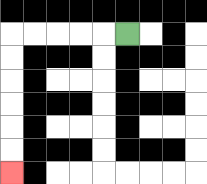{'start': '[5, 1]', 'end': '[0, 7]', 'path_directions': 'L,L,L,L,L,D,D,D,D,D,D', 'path_coordinates': '[[5, 1], [4, 1], [3, 1], [2, 1], [1, 1], [0, 1], [0, 2], [0, 3], [0, 4], [0, 5], [0, 6], [0, 7]]'}